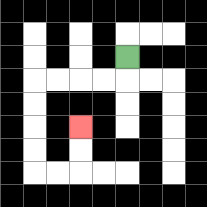{'start': '[5, 2]', 'end': '[3, 5]', 'path_directions': 'D,L,L,L,L,D,D,D,D,R,R,U,U', 'path_coordinates': '[[5, 2], [5, 3], [4, 3], [3, 3], [2, 3], [1, 3], [1, 4], [1, 5], [1, 6], [1, 7], [2, 7], [3, 7], [3, 6], [3, 5]]'}